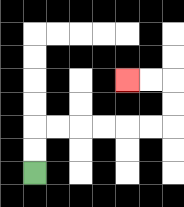{'start': '[1, 7]', 'end': '[5, 3]', 'path_directions': 'U,U,R,R,R,R,R,R,U,U,L,L', 'path_coordinates': '[[1, 7], [1, 6], [1, 5], [2, 5], [3, 5], [4, 5], [5, 5], [6, 5], [7, 5], [7, 4], [7, 3], [6, 3], [5, 3]]'}